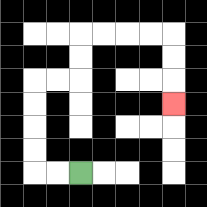{'start': '[3, 7]', 'end': '[7, 4]', 'path_directions': 'L,L,U,U,U,U,R,R,U,U,R,R,R,R,D,D,D', 'path_coordinates': '[[3, 7], [2, 7], [1, 7], [1, 6], [1, 5], [1, 4], [1, 3], [2, 3], [3, 3], [3, 2], [3, 1], [4, 1], [5, 1], [6, 1], [7, 1], [7, 2], [7, 3], [7, 4]]'}